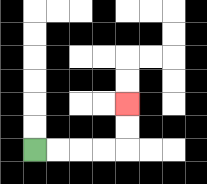{'start': '[1, 6]', 'end': '[5, 4]', 'path_directions': 'R,R,R,R,U,U', 'path_coordinates': '[[1, 6], [2, 6], [3, 6], [4, 6], [5, 6], [5, 5], [5, 4]]'}